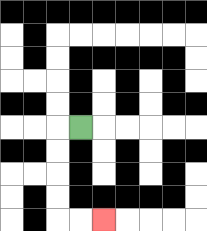{'start': '[3, 5]', 'end': '[4, 9]', 'path_directions': 'L,D,D,D,D,R,R', 'path_coordinates': '[[3, 5], [2, 5], [2, 6], [2, 7], [2, 8], [2, 9], [3, 9], [4, 9]]'}